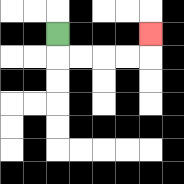{'start': '[2, 1]', 'end': '[6, 1]', 'path_directions': 'D,R,R,R,R,U', 'path_coordinates': '[[2, 1], [2, 2], [3, 2], [4, 2], [5, 2], [6, 2], [6, 1]]'}